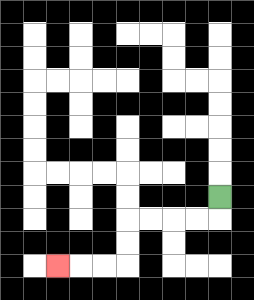{'start': '[9, 8]', 'end': '[2, 11]', 'path_directions': 'D,L,L,L,L,D,D,L,L,L', 'path_coordinates': '[[9, 8], [9, 9], [8, 9], [7, 9], [6, 9], [5, 9], [5, 10], [5, 11], [4, 11], [3, 11], [2, 11]]'}